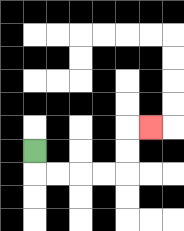{'start': '[1, 6]', 'end': '[6, 5]', 'path_directions': 'D,R,R,R,R,U,U,R', 'path_coordinates': '[[1, 6], [1, 7], [2, 7], [3, 7], [4, 7], [5, 7], [5, 6], [5, 5], [6, 5]]'}